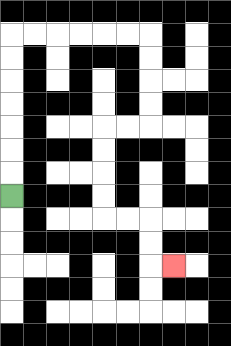{'start': '[0, 8]', 'end': '[7, 11]', 'path_directions': 'U,U,U,U,U,U,U,R,R,R,R,R,R,D,D,D,D,L,L,D,D,D,D,R,R,D,D,R', 'path_coordinates': '[[0, 8], [0, 7], [0, 6], [0, 5], [0, 4], [0, 3], [0, 2], [0, 1], [1, 1], [2, 1], [3, 1], [4, 1], [5, 1], [6, 1], [6, 2], [6, 3], [6, 4], [6, 5], [5, 5], [4, 5], [4, 6], [4, 7], [4, 8], [4, 9], [5, 9], [6, 9], [6, 10], [6, 11], [7, 11]]'}